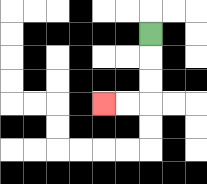{'start': '[6, 1]', 'end': '[4, 4]', 'path_directions': 'D,D,D,L,L', 'path_coordinates': '[[6, 1], [6, 2], [6, 3], [6, 4], [5, 4], [4, 4]]'}